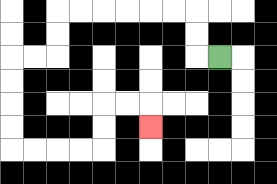{'start': '[9, 2]', 'end': '[6, 5]', 'path_directions': 'L,U,U,L,L,L,L,L,L,D,D,L,L,D,D,D,D,R,R,R,R,U,U,R,R,D', 'path_coordinates': '[[9, 2], [8, 2], [8, 1], [8, 0], [7, 0], [6, 0], [5, 0], [4, 0], [3, 0], [2, 0], [2, 1], [2, 2], [1, 2], [0, 2], [0, 3], [0, 4], [0, 5], [0, 6], [1, 6], [2, 6], [3, 6], [4, 6], [4, 5], [4, 4], [5, 4], [6, 4], [6, 5]]'}